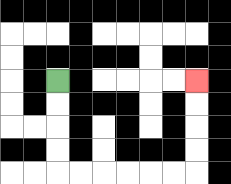{'start': '[2, 3]', 'end': '[8, 3]', 'path_directions': 'D,D,D,D,R,R,R,R,R,R,U,U,U,U', 'path_coordinates': '[[2, 3], [2, 4], [2, 5], [2, 6], [2, 7], [3, 7], [4, 7], [5, 7], [6, 7], [7, 7], [8, 7], [8, 6], [8, 5], [8, 4], [8, 3]]'}